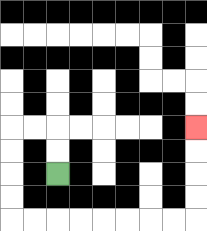{'start': '[2, 7]', 'end': '[8, 5]', 'path_directions': 'U,U,L,L,D,D,D,D,R,R,R,R,R,R,R,R,U,U,U,U', 'path_coordinates': '[[2, 7], [2, 6], [2, 5], [1, 5], [0, 5], [0, 6], [0, 7], [0, 8], [0, 9], [1, 9], [2, 9], [3, 9], [4, 9], [5, 9], [6, 9], [7, 9], [8, 9], [8, 8], [8, 7], [8, 6], [8, 5]]'}